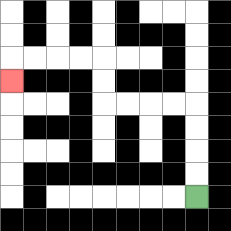{'start': '[8, 8]', 'end': '[0, 3]', 'path_directions': 'U,U,U,U,L,L,L,L,U,U,L,L,L,L,D', 'path_coordinates': '[[8, 8], [8, 7], [8, 6], [8, 5], [8, 4], [7, 4], [6, 4], [5, 4], [4, 4], [4, 3], [4, 2], [3, 2], [2, 2], [1, 2], [0, 2], [0, 3]]'}